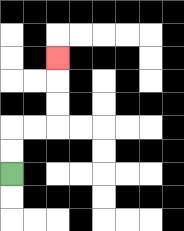{'start': '[0, 7]', 'end': '[2, 2]', 'path_directions': 'U,U,R,R,U,U,U', 'path_coordinates': '[[0, 7], [0, 6], [0, 5], [1, 5], [2, 5], [2, 4], [2, 3], [2, 2]]'}